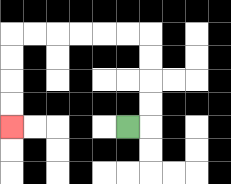{'start': '[5, 5]', 'end': '[0, 5]', 'path_directions': 'R,U,U,U,U,L,L,L,L,L,L,D,D,D,D', 'path_coordinates': '[[5, 5], [6, 5], [6, 4], [6, 3], [6, 2], [6, 1], [5, 1], [4, 1], [3, 1], [2, 1], [1, 1], [0, 1], [0, 2], [0, 3], [0, 4], [0, 5]]'}